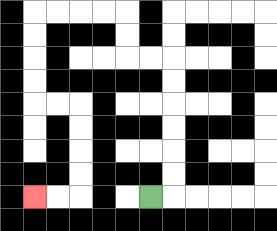{'start': '[6, 8]', 'end': '[1, 8]', 'path_directions': 'R,U,U,U,U,U,U,L,L,U,U,L,L,L,L,D,D,D,D,R,R,D,D,D,D,L,L', 'path_coordinates': '[[6, 8], [7, 8], [7, 7], [7, 6], [7, 5], [7, 4], [7, 3], [7, 2], [6, 2], [5, 2], [5, 1], [5, 0], [4, 0], [3, 0], [2, 0], [1, 0], [1, 1], [1, 2], [1, 3], [1, 4], [2, 4], [3, 4], [3, 5], [3, 6], [3, 7], [3, 8], [2, 8], [1, 8]]'}